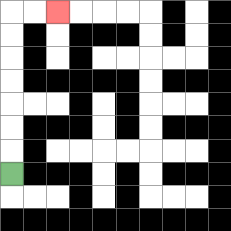{'start': '[0, 7]', 'end': '[2, 0]', 'path_directions': 'U,U,U,U,U,U,U,R,R', 'path_coordinates': '[[0, 7], [0, 6], [0, 5], [0, 4], [0, 3], [0, 2], [0, 1], [0, 0], [1, 0], [2, 0]]'}